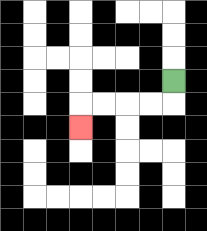{'start': '[7, 3]', 'end': '[3, 5]', 'path_directions': 'D,L,L,L,L,D', 'path_coordinates': '[[7, 3], [7, 4], [6, 4], [5, 4], [4, 4], [3, 4], [3, 5]]'}